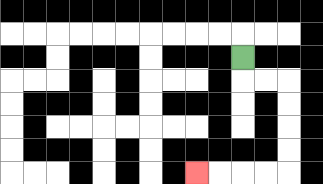{'start': '[10, 2]', 'end': '[8, 7]', 'path_directions': 'D,R,R,D,D,D,D,L,L,L,L', 'path_coordinates': '[[10, 2], [10, 3], [11, 3], [12, 3], [12, 4], [12, 5], [12, 6], [12, 7], [11, 7], [10, 7], [9, 7], [8, 7]]'}